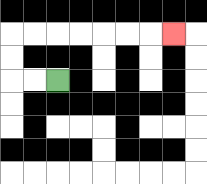{'start': '[2, 3]', 'end': '[7, 1]', 'path_directions': 'L,L,U,U,R,R,R,R,R,R,R', 'path_coordinates': '[[2, 3], [1, 3], [0, 3], [0, 2], [0, 1], [1, 1], [2, 1], [3, 1], [4, 1], [5, 1], [6, 1], [7, 1]]'}